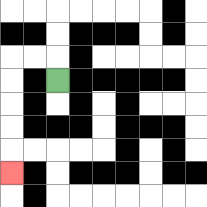{'start': '[2, 3]', 'end': '[0, 7]', 'path_directions': 'U,L,L,D,D,D,D,D', 'path_coordinates': '[[2, 3], [2, 2], [1, 2], [0, 2], [0, 3], [0, 4], [0, 5], [0, 6], [0, 7]]'}